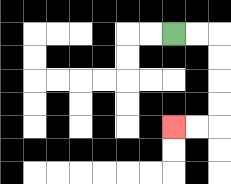{'start': '[7, 1]', 'end': '[7, 5]', 'path_directions': 'R,R,D,D,D,D,L,L', 'path_coordinates': '[[7, 1], [8, 1], [9, 1], [9, 2], [9, 3], [9, 4], [9, 5], [8, 5], [7, 5]]'}